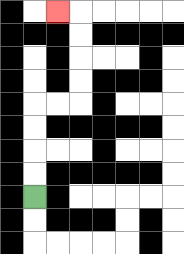{'start': '[1, 8]', 'end': '[2, 0]', 'path_directions': 'U,U,U,U,R,R,U,U,U,U,L', 'path_coordinates': '[[1, 8], [1, 7], [1, 6], [1, 5], [1, 4], [2, 4], [3, 4], [3, 3], [3, 2], [3, 1], [3, 0], [2, 0]]'}